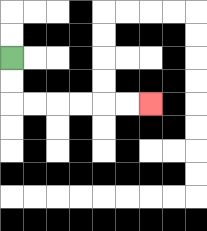{'start': '[0, 2]', 'end': '[6, 4]', 'path_directions': 'D,D,R,R,R,R,R,R', 'path_coordinates': '[[0, 2], [0, 3], [0, 4], [1, 4], [2, 4], [3, 4], [4, 4], [5, 4], [6, 4]]'}